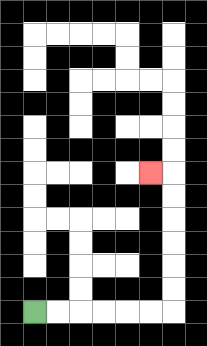{'start': '[1, 13]', 'end': '[6, 7]', 'path_directions': 'R,R,R,R,R,R,U,U,U,U,U,U,L', 'path_coordinates': '[[1, 13], [2, 13], [3, 13], [4, 13], [5, 13], [6, 13], [7, 13], [7, 12], [7, 11], [7, 10], [7, 9], [7, 8], [7, 7], [6, 7]]'}